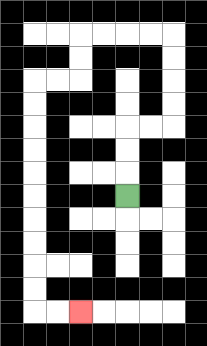{'start': '[5, 8]', 'end': '[3, 13]', 'path_directions': 'U,U,U,R,R,U,U,U,U,L,L,L,L,D,D,L,L,D,D,D,D,D,D,D,D,D,D,R,R', 'path_coordinates': '[[5, 8], [5, 7], [5, 6], [5, 5], [6, 5], [7, 5], [7, 4], [7, 3], [7, 2], [7, 1], [6, 1], [5, 1], [4, 1], [3, 1], [3, 2], [3, 3], [2, 3], [1, 3], [1, 4], [1, 5], [1, 6], [1, 7], [1, 8], [1, 9], [1, 10], [1, 11], [1, 12], [1, 13], [2, 13], [3, 13]]'}